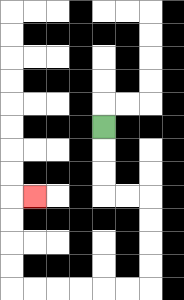{'start': '[4, 5]', 'end': '[1, 8]', 'path_directions': 'D,D,D,R,R,D,D,D,D,L,L,L,L,L,L,U,U,U,U,R', 'path_coordinates': '[[4, 5], [4, 6], [4, 7], [4, 8], [5, 8], [6, 8], [6, 9], [6, 10], [6, 11], [6, 12], [5, 12], [4, 12], [3, 12], [2, 12], [1, 12], [0, 12], [0, 11], [0, 10], [0, 9], [0, 8], [1, 8]]'}